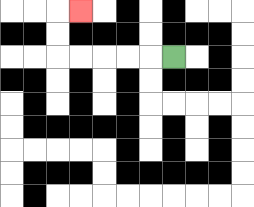{'start': '[7, 2]', 'end': '[3, 0]', 'path_directions': 'L,L,L,L,L,U,U,R', 'path_coordinates': '[[7, 2], [6, 2], [5, 2], [4, 2], [3, 2], [2, 2], [2, 1], [2, 0], [3, 0]]'}